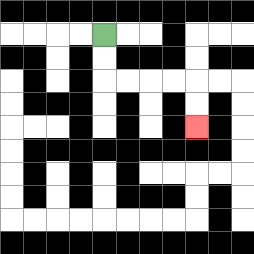{'start': '[4, 1]', 'end': '[8, 5]', 'path_directions': 'D,D,R,R,R,R,D,D', 'path_coordinates': '[[4, 1], [4, 2], [4, 3], [5, 3], [6, 3], [7, 3], [8, 3], [8, 4], [8, 5]]'}